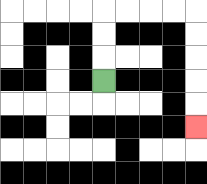{'start': '[4, 3]', 'end': '[8, 5]', 'path_directions': 'U,U,U,R,R,R,R,D,D,D,D,D', 'path_coordinates': '[[4, 3], [4, 2], [4, 1], [4, 0], [5, 0], [6, 0], [7, 0], [8, 0], [8, 1], [8, 2], [8, 3], [8, 4], [8, 5]]'}